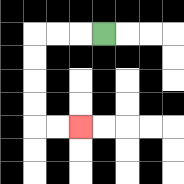{'start': '[4, 1]', 'end': '[3, 5]', 'path_directions': 'L,L,L,D,D,D,D,R,R', 'path_coordinates': '[[4, 1], [3, 1], [2, 1], [1, 1], [1, 2], [1, 3], [1, 4], [1, 5], [2, 5], [3, 5]]'}